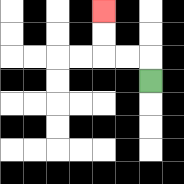{'start': '[6, 3]', 'end': '[4, 0]', 'path_directions': 'U,L,L,U,U', 'path_coordinates': '[[6, 3], [6, 2], [5, 2], [4, 2], [4, 1], [4, 0]]'}